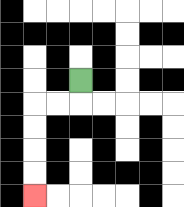{'start': '[3, 3]', 'end': '[1, 8]', 'path_directions': 'D,L,L,D,D,D,D', 'path_coordinates': '[[3, 3], [3, 4], [2, 4], [1, 4], [1, 5], [1, 6], [1, 7], [1, 8]]'}